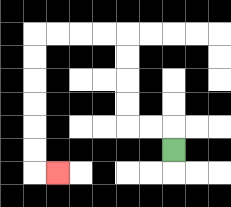{'start': '[7, 6]', 'end': '[2, 7]', 'path_directions': 'U,L,L,U,U,U,U,L,L,L,L,D,D,D,D,D,D,R', 'path_coordinates': '[[7, 6], [7, 5], [6, 5], [5, 5], [5, 4], [5, 3], [5, 2], [5, 1], [4, 1], [3, 1], [2, 1], [1, 1], [1, 2], [1, 3], [1, 4], [1, 5], [1, 6], [1, 7], [2, 7]]'}